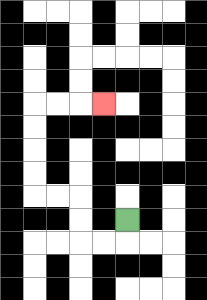{'start': '[5, 9]', 'end': '[4, 4]', 'path_directions': 'D,L,L,U,U,L,L,U,U,U,U,R,R,R', 'path_coordinates': '[[5, 9], [5, 10], [4, 10], [3, 10], [3, 9], [3, 8], [2, 8], [1, 8], [1, 7], [1, 6], [1, 5], [1, 4], [2, 4], [3, 4], [4, 4]]'}